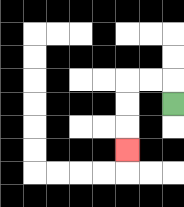{'start': '[7, 4]', 'end': '[5, 6]', 'path_directions': 'U,L,L,D,D,D', 'path_coordinates': '[[7, 4], [7, 3], [6, 3], [5, 3], [5, 4], [5, 5], [5, 6]]'}